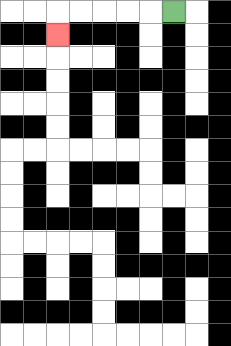{'start': '[7, 0]', 'end': '[2, 1]', 'path_directions': 'L,L,L,L,L,D', 'path_coordinates': '[[7, 0], [6, 0], [5, 0], [4, 0], [3, 0], [2, 0], [2, 1]]'}